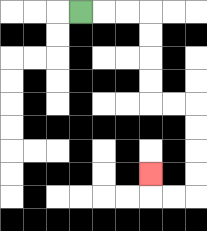{'start': '[3, 0]', 'end': '[6, 7]', 'path_directions': 'R,R,R,D,D,D,D,R,R,D,D,D,D,L,L,U', 'path_coordinates': '[[3, 0], [4, 0], [5, 0], [6, 0], [6, 1], [6, 2], [6, 3], [6, 4], [7, 4], [8, 4], [8, 5], [8, 6], [8, 7], [8, 8], [7, 8], [6, 8], [6, 7]]'}